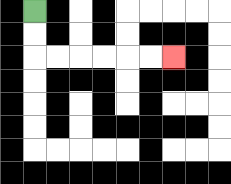{'start': '[1, 0]', 'end': '[7, 2]', 'path_directions': 'D,D,R,R,R,R,R,R', 'path_coordinates': '[[1, 0], [1, 1], [1, 2], [2, 2], [3, 2], [4, 2], [5, 2], [6, 2], [7, 2]]'}